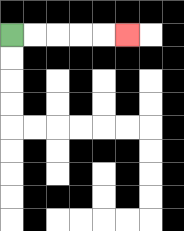{'start': '[0, 1]', 'end': '[5, 1]', 'path_directions': 'R,R,R,R,R', 'path_coordinates': '[[0, 1], [1, 1], [2, 1], [3, 1], [4, 1], [5, 1]]'}